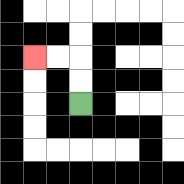{'start': '[3, 4]', 'end': '[1, 2]', 'path_directions': 'U,U,L,L', 'path_coordinates': '[[3, 4], [3, 3], [3, 2], [2, 2], [1, 2]]'}